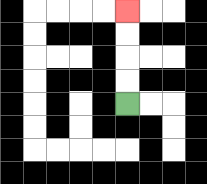{'start': '[5, 4]', 'end': '[5, 0]', 'path_directions': 'U,U,U,U', 'path_coordinates': '[[5, 4], [5, 3], [5, 2], [5, 1], [5, 0]]'}